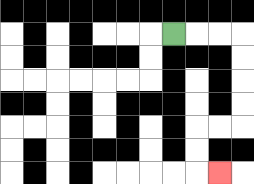{'start': '[7, 1]', 'end': '[9, 7]', 'path_directions': 'R,R,R,D,D,D,D,L,L,D,D,R', 'path_coordinates': '[[7, 1], [8, 1], [9, 1], [10, 1], [10, 2], [10, 3], [10, 4], [10, 5], [9, 5], [8, 5], [8, 6], [8, 7], [9, 7]]'}